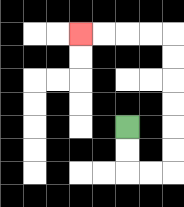{'start': '[5, 5]', 'end': '[3, 1]', 'path_directions': 'D,D,R,R,U,U,U,U,U,U,L,L,L,L', 'path_coordinates': '[[5, 5], [5, 6], [5, 7], [6, 7], [7, 7], [7, 6], [7, 5], [7, 4], [7, 3], [7, 2], [7, 1], [6, 1], [5, 1], [4, 1], [3, 1]]'}